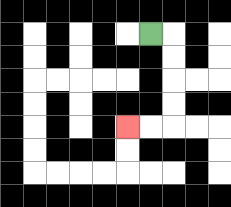{'start': '[6, 1]', 'end': '[5, 5]', 'path_directions': 'R,D,D,D,D,L,L', 'path_coordinates': '[[6, 1], [7, 1], [7, 2], [7, 3], [7, 4], [7, 5], [6, 5], [5, 5]]'}